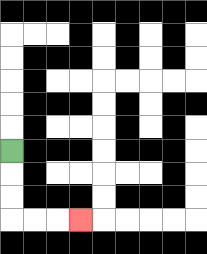{'start': '[0, 6]', 'end': '[3, 9]', 'path_directions': 'D,D,D,R,R,R', 'path_coordinates': '[[0, 6], [0, 7], [0, 8], [0, 9], [1, 9], [2, 9], [3, 9]]'}